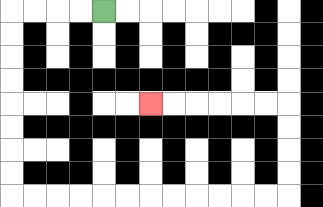{'start': '[4, 0]', 'end': '[6, 4]', 'path_directions': 'L,L,L,L,D,D,D,D,D,D,D,D,R,R,R,R,R,R,R,R,R,R,R,R,U,U,U,U,L,L,L,L,L,L', 'path_coordinates': '[[4, 0], [3, 0], [2, 0], [1, 0], [0, 0], [0, 1], [0, 2], [0, 3], [0, 4], [0, 5], [0, 6], [0, 7], [0, 8], [1, 8], [2, 8], [3, 8], [4, 8], [5, 8], [6, 8], [7, 8], [8, 8], [9, 8], [10, 8], [11, 8], [12, 8], [12, 7], [12, 6], [12, 5], [12, 4], [11, 4], [10, 4], [9, 4], [8, 4], [7, 4], [6, 4]]'}